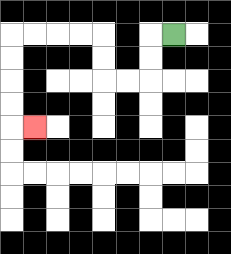{'start': '[7, 1]', 'end': '[1, 5]', 'path_directions': 'L,D,D,L,L,U,U,L,L,L,L,D,D,D,D,R', 'path_coordinates': '[[7, 1], [6, 1], [6, 2], [6, 3], [5, 3], [4, 3], [4, 2], [4, 1], [3, 1], [2, 1], [1, 1], [0, 1], [0, 2], [0, 3], [0, 4], [0, 5], [1, 5]]'}